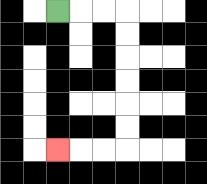{'start': '[2, 0]', 'end': '[2, 6]', 'path_directions': 'R,R,R,D,D,D,D,D,D,L,L,L', 'path_coordinates': '[[2, 0], [3, 0], [4, 0], [5, 0], [5, 1], [5, 2], [5, 3], [5, 4], [5, 5], [5, 6], [4, 6], [3, 6], [2, 6]]'}